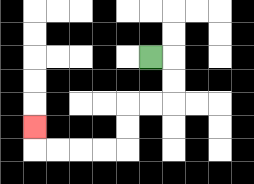{'start': '[6, 2]', 'end': '[1, 5]', 'path_directions': 'R,D,D,L,L,D,D,L,L,L,L,U', 'path_coordinates': '[[6, 2], [7, 2], [7, 3], [7, 4], [6, 4], [5, 4], [5, 5], [5, 6], [4, 6], [3, 6], [2, 6], [1, 6], [1, 5]]'}